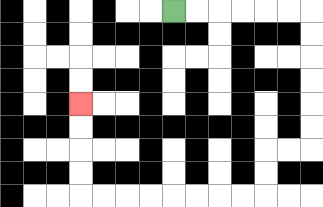{'start': '[7, 0]', 'end': '[3, 4]', 'path_directions': 'R,R,R,R,R,R,D,D,D,D,D,D,L,L,D,D,L,L,L,L,L,L,L,L,U,U,U,U', 'path_coordinates': '[[7, 0], [8, 0], [9, 0], [10, 0], [11, 0], [12, 0], [13, 0], [13, 1], [13, 2], [13, 3], [13, 4], [13, 5], [13, 6], [12, 6], [11, 6], [11, 7], [11, 8], [10, 8], [9, 8], [8, 8], [7, 8], [6, 8], [5, 8], [4, 8], [3, 8], [3, 7], [3, 6], [3, 5], [3, 4]]'}